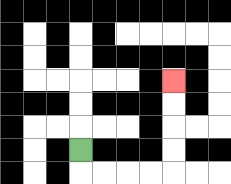{'start': '[3, 6]', 'end': '[7, 3]', 'path_directions': 'D,R,R,R,R,U,U,U,U', 'path_coordinates': '[[3, 6], [3, 7], [4, 7], [5, 7], [6, 7], [7, 7], [7, 6], [7, 5], [7, 4], [7, 3]]'}